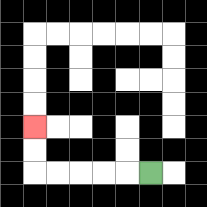{'start': '[6, 7]', 'end': '[1, 5]', 'path_directions': 'L,L,L,L,L,U,U', 'path_coordinates': '[[6, 7], [5, 7], [4, 7], [3, 7], [2, 7], [1, 7], [1, 6], [1, 5]]'}